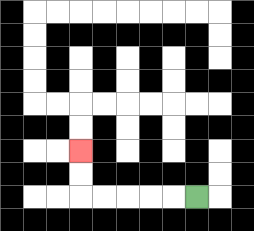{'start': '[8, 8]', 'end': '[3, 6]', 'path_directions': 'L,L,L,L,L,U,U', 'path_coordinates': '[[8, 8], [7, 8], [6, 8], [5, 8], [4, 8], [3, 8], [3, 7], [3, 6]]'}